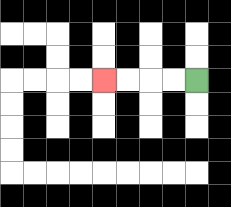{'start': '[8, 3]', 'end': '[4, 3]', 'path_directions': 'L,L,L,L', 'path_coordinates': '[[8, 3], [7, 3], [6, 3], [5, 3], [4, 3]]'}